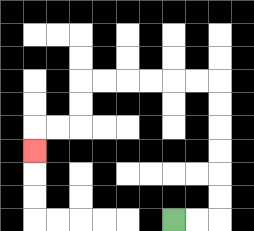{'start': '[7, 9]', 'end': '[1, 6]', 'path_directions': 'R,R,U,U,U,U,U,U,L,L,L,L,L,L,D,D,L,L,D', 'path_coordinates': '[[7, 9], [8, 9], [9, 9], [9, 8], [9, 7], [9, 6], [9, 5], [9, 4], [9, 3], [8, 3], [7, 3], [6, 3], [5, 3], [4, 3], [3, 3], [3, 4], [3, 5], [2, 5], [1, 5], [1, 6]]'}